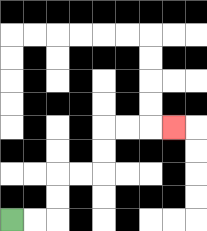{'start': '[0, 9]', 'end': '[7, 5]', 'path_directions': 'R,R,U,U,R,R,U,U,R,R,R', 'path_coordinates': '[[0, 9], [1, 9], [2, 9], [2, 8], [2, 7], [3, 7], [4, 7], [4, 6], [4, 5], [5, 5], [6, 5], [7, 5]]'}